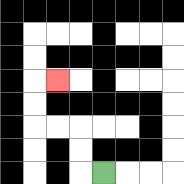{'start': '[4, 7]', 'end': '[2, 3]', 'path_directions': 'L,U,U,L,L,U,U,R', 'path_coordinates': '[[4, 7], [3, 7], [3, 6], [3, 5], [2, 5], [1, 5], [1, 4], [1, 3], [2, 3]]'}